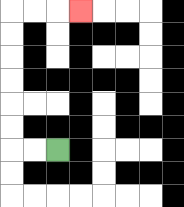{'start': '[2, 6]', 'end': '[3, 0]', 'path_directions': 'L,L,U,U,U,U,U,U,R,R,R', 'path_coordinates': '[[2, 6], [1, 6], [0, 6], [0, 5], [0, 4], [0, 3], [0, 2], [0, 1], [0, 0], [1, 0], [2, 0], [3, 0]]'}